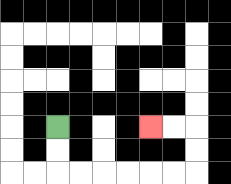{'start': '[2, 5]', 'end': '[6, 5]', 'path_directions': 'D,D,R,R,R,R,R,R,U,U,L,L', 'path_coordinates': '[[2, 5], [2, 6], [2, 7], [3, 7], [4, 7], [5, 7], [6, 7], [7, 7], [8, 7], [8, 6], [8, 5], [7, 5], [6, 5]]'}